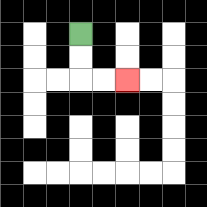{'start': '[3, 1]', 'end': '[5, 3]', 'path_directions': 'D,D,R,R', 'path_coordinates': '[[3, 1], [3, 2], [3, 3], [4, 3], [5, 3]]'}